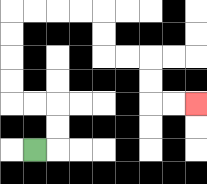{'start': '[1, 6]', 'end': '[8, 4]', 'path_directions': 'R,U,U,L,L,U,U,U,U,R,R,R,R,D,D,R,R,D,D,R,R', 'path_coordinates': '[[1, 6], [2, 6], [2, 5], [2, 4], [1, 4], [0, 4], [0, 3], [0, 2], [0, 1], [0, 0], [1, 0], [2, 0], [3, 0], [4, 0], [4, 1], [4, 2], [5, 2], [6, 2], [6, 3], [6, 4], [7, 4], [8, 4]]'}